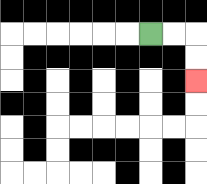{'start': '[6, 1]', 'end': '[8, 3]', 'path_directions': 'R,R,D,D', 'path_coordinates': '[[6, 1], [7, 1], [8, 1], [8, 2], [8, 3]]'}